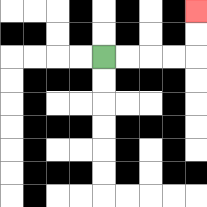{'start': '[4, 2]', 'end': '[8, 0]', 'path_directions': 'R,R,R,R,U,U', 'path_coordinates': '[[4, 2], [5, 2], [6, 2], [7, 2], [8, 2], [8, 1], [8, 0]]'}